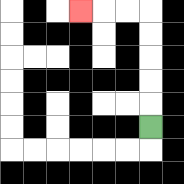{'start': '[6, 5]', 'end': '[3, 0]', 'path_directions': 'U,U,U,U,U,L,L,L', 'path_coordinates': '[[6, 5], [6, 4], [6, 3], [6, 2], [6, 1], [6, 0], [5, 0], [4, 0], [3, 0]]'}